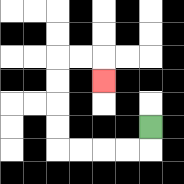{'start': '[6, 5]', 'end': '[4, 3]', 'path_directions': 'D,L,L,L,L,U,U,U,U,R,R,D', 'path_coordinates': '[[6, 5], [6, 6], [5, 6], [4, 6], [3, 6], [2, 6], [2, 5], [2, 4], [2, 3], [2, 2], [3, 2], [4, 2], [4, 3]]'}